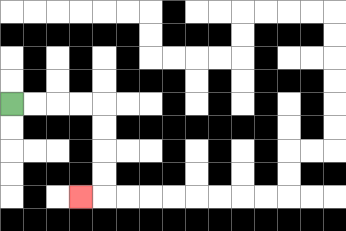{'start': '[0, 4]', 'end': '[3, 8]', 'path_directions': 'R,R,R,R,D,D,D,D,L', 'path_coordinates': '[[0, 4], [1, 4], [2, 4], [3, 4], [4, 4], [4, 5], [4, 6], [4, 7], [4, 8], [3, 8]]'}